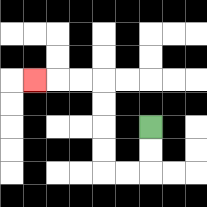{'start': '[6, 5]', 'end': '[1, 3]', 'path_directions': 'D,D,L,L,U,U,U,U,L,L,L', 'path_coordinates': '[[6, 5], [6, 6], [6, 7], [5, 7], [4, 7], [4, 6], [4, 5], [4, 4], [4, 3], [3, 3], [2, 3], [1, 3]]'}